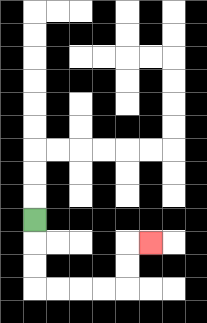{'start': '[1, 9]', 'end': '[6, 10]', 'path_directions': 'D,D,D,R,R,R,R,U,U,R', 'path_coordinates': '[[1, 9], [1, 10], [1, 11], [1, 12], [2, 12], [3, 12], [4, 12], [5, 12], [5, 11], [5, 10], [6, 10]]'}